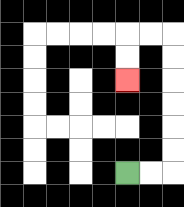{'start': '[5, 7]', 'end': '[5, 3]', 'path_directions': 'R,R,U,U,U,U,U,U,L,L,D,D', 'path_coordinates': '[[5, 7], [6, 7], [7, 7], [7, 6], [7, 5], [7, 4], [7, 3], [7, 2], [7, 1], [6, 1], [5, 1], [5, 2], [5, 3]]'}